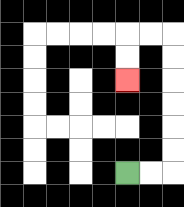{'start': '[5, 7]', 'end': '[5, 3]', 'path_directions': 'R,R,U,U,U,U,U,U,L,L,D,D', 'path_coordinates': '[[5, 7], [6, 7], [7, 7], [7, 6], [7, 5], [7, 4], [7, 3], [7, 2], [7, 1], [6, 1], [5, 1], [5, 2], [5, 3]]'}